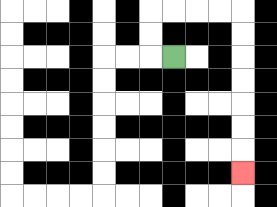{'start': '[7, 2]', 'end': '[10, 7]', 'path_directions': 'L,U,U,R,R,R,R,D,D,D,D,D,D,D', 'path_coordinates': '[[7, 2], [6, 2], [6, 1], [6, 0], [7, 0], [8, 0], [9, 0], [10, 0], [10, 1], [10, 2], [10, 3], [10, 4], [10, 5], [10, 6], [10, 7]]'}